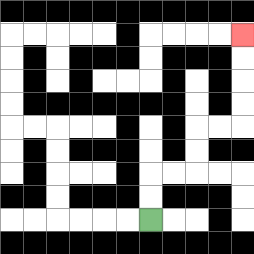{'start': '[6, 9]', 'end': '[10, 1]', 'path_directions': 'U,U,R,R,U,U,R,R,U,U,U,U', 'path_coordinates': '[[6, 9], [6, 8], [6, 7], [7, 7], [8, 7], [8, 6], [8, 5], [9, 5], [10, 5], [10, 4], [10, 3], [10, 2], [10, 1]]'}